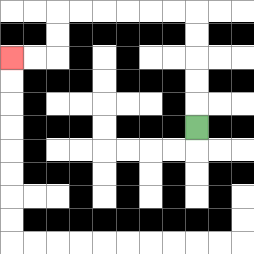{'start': '[8, 5]', 'end': '[0, 2]', 'path_directions': 'U,U,U,U,U,L,L,L,L,L,L,D,D,L,L', 'path_coordinates': '[[8, 5], [8, 4], [8, 3], [8, 2], [8, 1], [8, 0], [7, 0], [6, 0], [5, 0], [4, 0], [3, 0], [2, 0], [2, 1], [2, 2], [1, 2], [0, 2]]'}